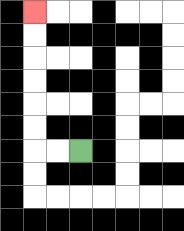{'start': '[3, 6]', 'end': '[1, 0]', 'path_directions': 'L,L,U,U,U,U,U,U', 'path_coordinates': '[[3, 6], [2, 6], [1, 6], [1, 5], [1, 4], [1, 3], [1, 2], [1, 1], [1, 0]]'}